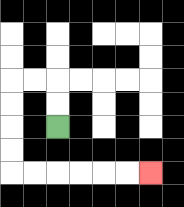{'start': '[2, 5]', 'end': '[6, 7]', 'path_directions': 'U,U,L,L,D,D,D,D,R,R,R,R,R,R', 'path_coordinates': '[[2, 5], [2, 4], [2, 3], [1, 3], [0, 3], [0, 4], [0, 5], [0, 6], [0, 7], [1, 7], [2, 7], [3, 7], [4, 7], [5, 7], [6, 7]]'}